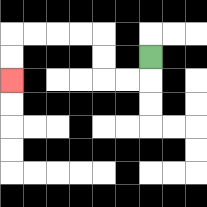{'start': '[6, 2]', 'end': '[0, 3]', 'path_directions': 'D,L,L,U,U,L,L,L,L,D,D', 'path_coordinates': '[[6, 2], [6, 3], [5, 3], [4, 3], [4, 2], [4, 1], [3, 1], [2, 1], [1, 1], [0, 1], [0, 2], [0, 3]]'}